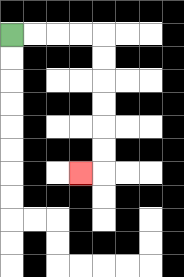{'start': '[0, 1]', 'end': '[3, 7]', 'path_directions': 'R,R,R,R,D,D,D,D,D,D,L', 'path_coordinates': '[[0, 1], [1, 1], [2, 1], [3, 1], [4, 1], [4, 2], [4, 3], [4, 4], [4, 5], [4, 6], [4, 7], [3, 7]]'}